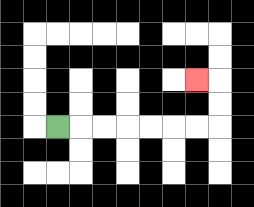{'start': '[2, 5]', 'end': '[8, 3]', 'path_directions': 'R,R,R,R,R,R,R,U,U,L', 'path_coordinates': '[[2, 5], [3, 5], [4, 5], [5, 5], [6, 5], [7, 5], [8, 5], [9, 5], [9, 4], [9, 3], [8, 3]]'}